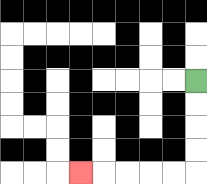{'start': '[8, 3]', 'end': '[3, 7]', 'path_directions': 'D,D,D,D,L,L,L,L,L', 'path_coordinates': '[[8, 3], [8, 4], [8, 5], [8, 6], [8, 7], [7, 7], [6, 7], [5, 7], [4, 7], [3, 7]]'}